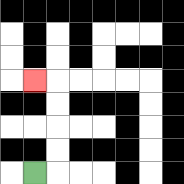{'start': '[1, 7]', 'end': '[1, 3]', 'path_directions': 'R,U,U,U,U,L', 'path_coordinates': '[[1, 7], [2, 7], [2, 6], [2, 5], [2, 4], [2, 3], [1, 3]]'}